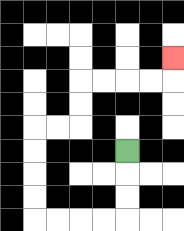{'start': '[5, 6]', 'end': '[7, 2]', 'path_directions': 'D,D,D,L,L,L,L,U,U,U,U,R,R,U,U,R,R,R,R,U', 'path_coordinates': '[[5, 6], [5, 7], [5, 8], [5, 9], [4, 9], [3, 9], [2, 9], [1, 9], [1, 8], [1, 7], [1, 6], [1, 5], [2, 5], [3, 5], [3, 4], [3, 3], [4, 3], [5, 3], [6, 3], [7, 3], [7, 2]]'}